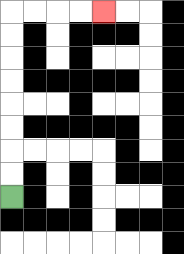{'start': '[0, 8]', 'end': '[4, 0]', 'path_directions': 'U,U,U,U,U,U,U,U,R,R,R,R', 'path_coordinates': '[[0, 8], [0, 7], [0, 6], [0, 5], [0, 4], [0, 3], [0, 2], [0, 1], [0, 0], [1, 0], [2, 0], [3, 0], [4, 0]]'}